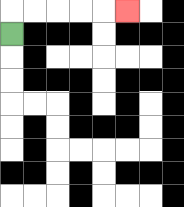{'start': '[0, 1]', 'end': '[5, 0]', 'path_directions': 'U,R,R,R,R,R', 'path_coordinates': '[[0, 1], [0, 0], [1, 0], [2, 0], [3, 0], [4, 0], [5, 0]]'}